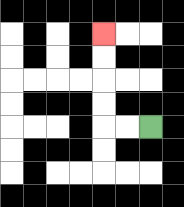{'start': '[6, 5]', 'end': '[4, 1]', 'path_directions': 'L,L,U,U,U,U', 'path_coordinates': '[[6, 5], [5, 5], [4, 5], [4, 4], [4, 3], [4, 2], [4, 1]]'}